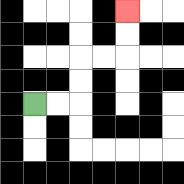{'start': '[1, 4]', 'end': '[5, 0]', 'path_directions': 'R,R,U,U,R,R,U,U', 'path_coordinates': '[[1, 4], [2, 4], [3, 4], [3, 3], [3, 2], [4, 2], [5, 2], [5, 1], [5, 0]]'}